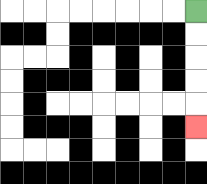{'start': '[8, 0]', 'end': '[8, 5]', 'path_directions': 'D,D,D,D,D', 'path_coordinates': '[[8, 0], [8, 1], [8, 2], [8, 3], [8, 4], [8, 5]]'}